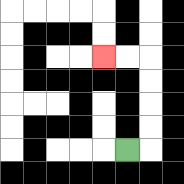{'start': '[5, 6]', 'end': '[4, 2]', 'path_directions': 'R,U,U,U,U,L,L', 'path_coordinates': '[[5, 6], [6, 6], [6, 5], [6, 4], [6, 3], [6, 2], [5, 2], [4, 2]]'}